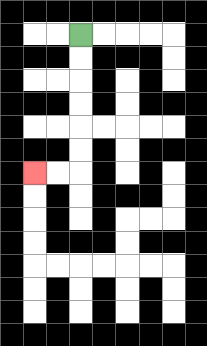{'start': '[3, 1]', 'end': '[1, 7]', 'path_directions': 'D,D,D,D,D,D,L,L', 'path_coordinates': '[[3, 1], [3, 2], [3, 3], [3, 4], [3, 5], [3, 6], [3, 7], [2, 7], [1, 7]]'}